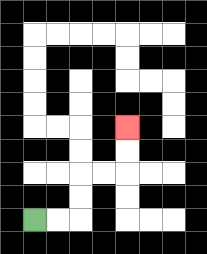{'start': '[1, 9]', 'end': '[5, 5]', 'path_directions': 'R,R,U,U,R,R,U,U', 'path_coordinates': '[[1, 9], [2, 9], [3, 9], [3, 8], [3, 7], [4, 7], [5, 7], [5, 6], [5, 5]]'}